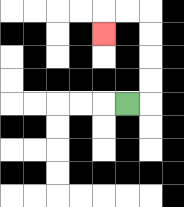{'start': '[5, 4]', 'end': '[4, 1]', 'path_directions': 'R,U,U,U,U,L,L,D', 'path_coordinates': '[[5, 4], [6, 4], [6, 3], [6, 2], [6, 1], [6, 0], [5, 0], [4, 0], [4, 1]]'}